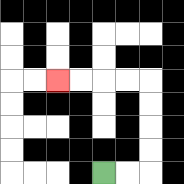{'start': '[4, 7]', 'end': '[2, 3]', 'path_directions': 'R,R,U,U,U,U,L,L,L,L', 'path_coordinates': '[[4, 7], [5, 7], [6, 7], [6, 6], [6, 5], [6, 4], [6, 3], [5, 3], [4, 3], [3, 3], [2, 3]]'}